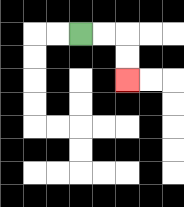{'start': '[3, 1]', 'end': '[5, 3]', 'path_directions': 'R,R,D,D', 'path_coordinates': '[[3, 1], [4, 1], [5, 1], [5, 2], [5, 3]]'}